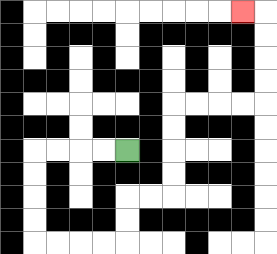{'start': '[5, 6]', 'end': '[10, 0]', 'path_directions': 'L,L,L,L,D,D,D,D,R,R,R,R,U,U,R,R,U,U,U,U,R,R,R,R,U,U,U,U,L', 'path_coordinates': '[[5, 6], [4, 6], [3, 6], [2, 6], [1, 6], [1, 7], [1, 8], [1, 9], [1, 10], [2, 10], [3, 10], [4, 10], [5, 10], [5, 9], [5, 8], [6, 8], [7, 8], [7, 7], [7, 6], [7, 5], [7, 4], [8, 4], [9, 4], [10, 4], [11, 4], [11, 3], [11, 2], [11, 1], [11, 0], [10, 0]]'}